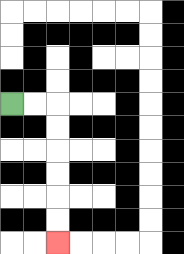{'start': '[0, 4]', 'end': '[2, 10]', 'path_directions': 'R,R,D,D,D,D,D,D', 'path_coordinates': '[[0, 4], [1, 4], [2, 4], [2, 5], [2, 6], [2, 7], [2, 8], [2, 9], [2, 10]]'}